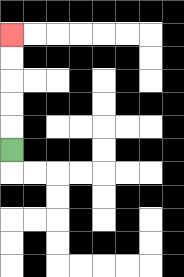{'start': '[0, 6]', 'end': '[0, 1]', 'path_directions': 'U,U,U,U,U', 'path_coordinates': '[[0, 6], [0, 5], [0, 4], [0, 3], [0, 2], [0, 1]]'}